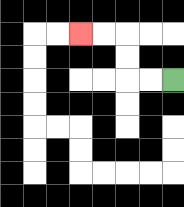{'start': '[7, 3]', 'end': '[3, 1]', 'path_directions': 'L,L,U,U,L,L', 'path_coordinates': '[[7, 3], [6, 3], [5, 3], [5, 2], [5, 1], [4, 1], [3, 1]]'}